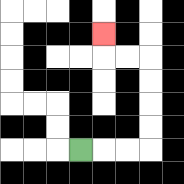{'start': '[3, 6]', 'end': '[4, 1]', 'path_directions': 'R,R,R,U,U,U,U,L,L,U', 'path_coordinates': '[[3, 6], [4, 6], [5, 6], [6, 6], [6, 5], [6, 4], [6, 3], [6, 2], [5, 2], [4, 2], [4, 1]]'}